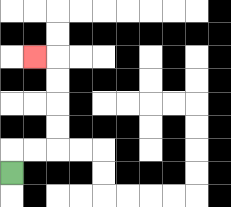{'start': '[0, 7]', 'end': '[1, 2]', 'path_directions': 'U,R,R,U,U,U,U,L', 'path_coordinates': '[[0, 7], [0, 6], [1, 6], [2, 6], [2, 5], [2, 4], [2, 3], [2, 2], [1, 2]]'}